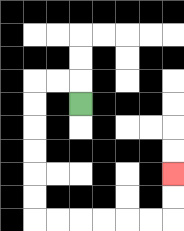{'start': '[3, 4]', 'end': '[7, 7]', 'path_directions': 'U,L,L,D,D,D,D,D,D,R,R,R,R,R,R,U,U', 'path_coordinates': '[[3, 4], [3, 3], [2, 3], [1, 3], [1, 4], [1, 5], [1, 6], [1, 7], [1, 8], [1, 9], [2, 9], [3, 9], [4, 9], [5, 9], [6, 9], [7, 9], [7, 8], [7, 7]]'}